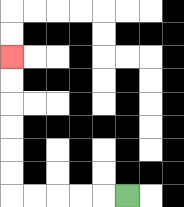{'start': '[5, 8]', 'end': '[0, 2]', 'path_directions': 'L,L,L,L,L,U,U,U,U,U,U', 'path_coordinates': '[[5, 8], [4, 8], [3, 8], [2, 8], [1, 8], [0, 8], [0, 7], [0, 6], [0, 5], [0, 4], [0, 3], [0, 2]]'}